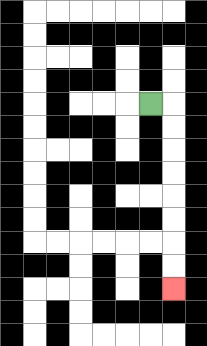{'start': '[6, 4]', 'end': '[7, 12]', 'path_directions': 'R,D,D,D,D,D,D,D,D', 'path_coordinates': '[[6, 4], [7, 4], [7, 5], [7, 6], [7, 7], [7, 8], [7, 9], [7, 10], [7, 11], [7, 12]]'}